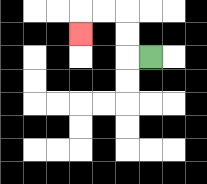{'start': '[6, 2]', 'end': '[3, 1]', 'path_directions': 'L,U,U,L,L,D', 'path_coordinates': '[[6, 2], [5, 2], [5, 1], [5, 0], [4, 0], [3, 0], [3, 1]]'}